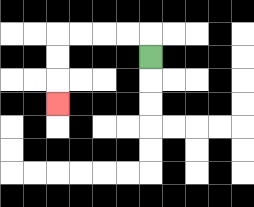{'start': '[6, 2]', 'end': '[2, 4]', 'path_directions': 'U,L,L,L,L,D,D,D', 'path_coordinates': '[[6, 2], [6, 1], [5, 1], [4, 1], [3, 1], [2, 1], [2, 2], [2, 3], [2, 4]]'}